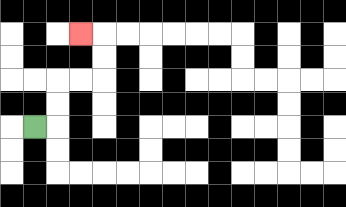{'start': '[1, 5]', 'end': '[3, 1]', 'path_directions': 'R,U,U,R,R,U,U,L', 'path_coordinates': '[[1, 5], [2, 5], [2, 4], [2, 3], [3, 3], [4, 3], [4, 2], [4, 1], [3, 1]]'}